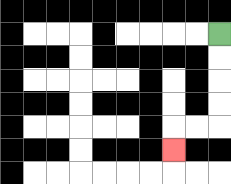{'start': '[9, 1]', 'end': '[7, 6]', 'path_directions': 'D,D,D,D,L,L,D', 'path_coordinates': '[[9, 1], [9, 2], [9, 3], [9, 4], [9, 5], [8, 5], [7, 5], [7, 6]]'}